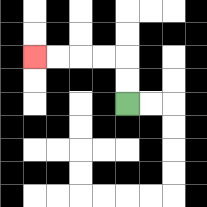{'start': '[5, 4]', 'end': '[1, 2]', 'path_directions': 'U,U,L,L,L,L', 'path_coordinates': '[[5, 4], [5, 3], [5, 2], [4, 2], [3, 2], [2, 2], [1, 2]]'}